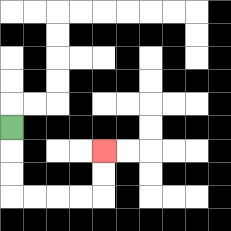{'start': '[0, 5]', 'end': '[4, 6]', 'path_directions': 'D,D,D,R,R,R,R,U,U', 'path_coordinates': '[[0, 5], [0, 6], [0, 7], [0, 8], [1, 8], [2, 8], [3, 8], [4, 8], [4, 7], [4, 6]]'}